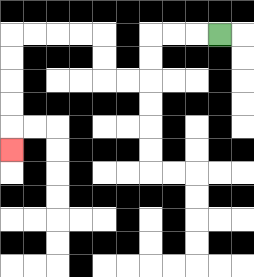{'start': '[9, 1]', 'end': '[0, 6]', 'path_directions': 'L,L,L,D,D,L,L,U,U,L,L,L,L,D,D,D,D,D', 'path_coordinates': '[[9, 1], [8, 1], [7, 1], [6, 1], [6, 2], [6, 3], [5, 3], [4, 3], [4, 2], [4, 1], [3, 1], [2, 1], [1, 1], [0, 1], [0, 2], [0, 3], [0, 4], [0, 5], [0, 6]]'}